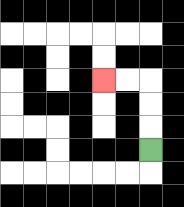{'start': '[6, 6]', 'end': '[4, 3]', 'path_directions': 'U,U,U,L,L', 'path_coordinates': '[[6, 6], [6, 5], [6, 4], [6, 3], [5, 3], [4, 3]]'}